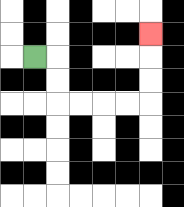{'start': '[1, 2]', 'end': '[6, 1]', 'path_directions': 'R,D,D,R,R,R,R,U,U,U', 'path_coordinates': '[[1, 2], [2, 2], [2, 3], [2, 4], [3, 4], [4, 4], [5, 4], [6, 4], [6, 3], [6, 2], [6, 1]]'}